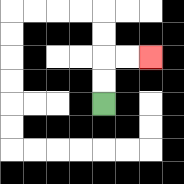{'start': '[4, 4]', 'end': '[6, 2]', 'path_directions': 'U,U,R,R', 'path_coordinates': '[[4, 4], [4, 3], [4, 2], [5, 2], [6, 2]]'}